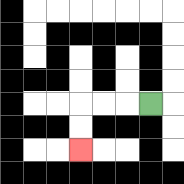{'start': '[6, 4]', 'end': '[3, 6]', 'path_directions': 'L,L,L,D,D', 'path_coordinates': '[[6, 4], [5, 4], [4, 4], [3, 4], [3, 5], [3, 6]]'}